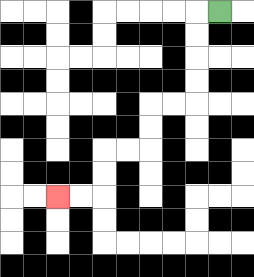{'start': '[9, 0]', 'end': '[2, 8]', 'path_directions': 'L,D,D,D,D,L,L,D,D,L,L,D,D,L,L', 'path_coordinates': '[[9, 0], [8, 0], [8, 1], [8, 2], [8, 3], [8, 4], [7, 4], [6, 4], [6, 5], [6, 6], [5, 6], [4, 6], [4, 7], [4, 8], [3, 8], [2, 8]]'}